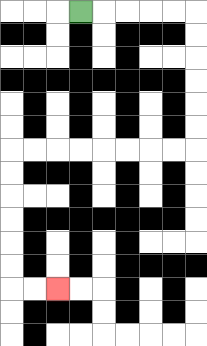{'start': '[3, 0]', 'end': '[2, 12]', 'path_directions': 'R,R,R,R,R,D,D,D,D,D,D,L,L,L,L,L,L,L,L,D,D,D,D,D,D,R,R', 'path_coordinates': '[[3, 0], [4, 0], [5, 0], [6, 0], [7, 0], [8, 0], [8, 1], [8, 2], [8, 3], [8, 4], [8, 5], [8, 6], [7, 6], [6, 6], [5, 6], [4, 6], [3, 6], [2, 6], [1, 6], [0, 6], [0, 7], [0, 8], [0, 9], [0, 10], [0, 11], [0, 12], [1, 12], [2, 12]]'}